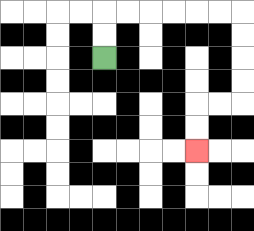{'start': '[4, 2]', 'end': '[8, 6]', 'path_directions': 'U,U,R,R,R,R,R,R,D,D,D,D,L,L,D,D', 'path_coordinates': '[[4, 2], [4, 1], [4, 0], [5, 0], [6, 0], [7, 0], [8, 0], [9, 0], [10, 0], [10, 1], [10, 2], [10, 3], [10, 4], [9, 4], [8, 4], [8, 5], [8, 6]]'}